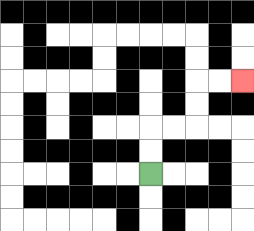{'start': '[6, 7]', 'end': '[10, 3]', 'path_directions': 'U,U,R,R,U,U,R,R', 'path_coordinates': '[[6, 7], [6, 6], [6, 5], [7, 5], [8, 5], [8, 4], [8, 3], [9, 3], [10, 3]]'}